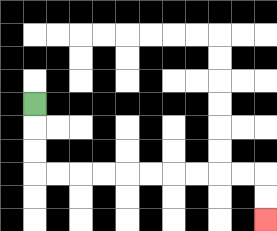{'start': '[1, 4]', 'end': '[11, 9]', 'path_directions': 'D,D,D,R,R,R,R,R,R,R,R,R,R,D,D', 'path_coordinates': '[[1, 4], [1, 5], [1, 6], [1, 7], [2, 7], [3, 7], [4, 7], [5, 7], [6, 7], [7, 7], [8, 7], [9, 7], [10, 7], [11, 7], [11, 8], [11, 9]]'}